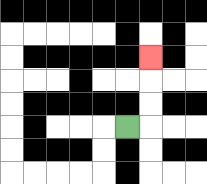{'start': '[5, 5]', 'end': '[6, 2]', 'path_directions': 'R,U,U,U', 'path_coordinates': '[[5, 5], [6, 5], [6, 4], [6, 3], [6, 2]]'}